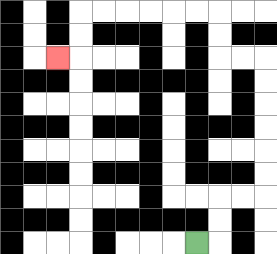{'start': '[8, 10]', 'end': '[2, 2]', 'path_directions': 'R,U,U,R,R,U,U,U,U,U,U,L,L,U,U,L,L,L,L,L,L,D,D,L', 'path_coordinates': '[[8, 10], [9, 10], [9, 9], [9, 8], [10, 8], [11, 8], [11, 7], [11, 6], [11, 5], [11, 4], [11, 3], [11, 2], [10, 2], [9, 2], [9, 1], [9, 0], [8, 0], [7, 0], [6, 0], [5, 0], [4, 0], [3, 0], [3, 1], [3, 2], [2, 2]]'}